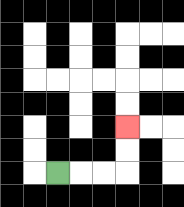{'start': '[2, 7]', 'end': '[5, 5]', 'path_directions': 'R,R,R,U,U', 'path_coordinates': '[[2, 7], [3, 7], [4, 7], [5, 7], [5, 6], [5, 5]]'}